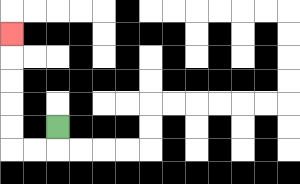{'start': '[2, 5]', 'end': '[0, 1]', 'path_directions': 'D,L,L,U,U,U,U,U', 'path_coordinates': '[[2, 5], [2, 6], [1, 6], [0, 6], [0, 5], [0, 4], [0, 3], [0, 2], [0, 1]]'}